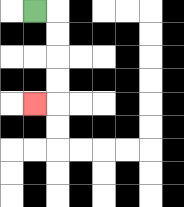{'start': '[1, 0]', 'end': '[1, 4]', 'path_directions': 'R,D,D,D,D,L', 'path_coordinates': '[[1, 0], [2, 0], [2, 1], [2, 2], [2, 3], [2, 4], [1, 4]]'}